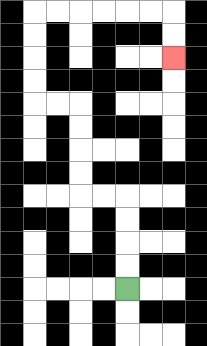{'start': '[5, 12]', 'end': '[7, 2]', 'path_directions': 'U,U,U,U,L,L,U,U,U,U,L,L,U,U,U,U,R,R,R,R,R,R,D,D', 'path_coordinates': '[[5, 12], [5, 11], [5, 10], [5, 9], [5, 8], [4, 8], [3, 8], [3, 7], [3, 6], [3, 5], [3, 4], [2, 4], [1, 4], [1, 3], [1, 2], [1, 1], [1, 0], [2, 0], [3, 0], [4, 0], [5, 0], [6, 0], [7, 0], [7, 1], [7, 2]]'}